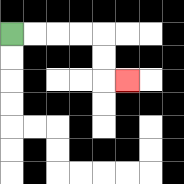{'start': '[0, 1]', 'end': '[5, 3]', 'path_directions': 'R,R,R,R,D,D,R', 'path_coordinates': '[[0, 1], [1, 1], [2, 1], [3, 1], [4, 1], [4, 2], [4, 3], [5, 3]]'}